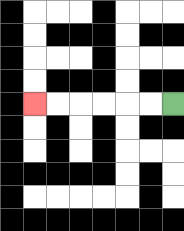{'start': '[7, 4]', 'end': '[1, 4]', 'path_directions': 'L,L,L,L,L,L', 'path_coordinates': '[[7, 4], [6, 4], [5, 4], [4, 4], [3, 4], [2, 4], [1, 4]]'}